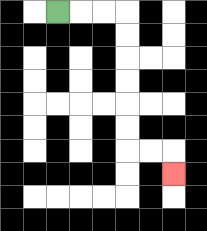{'start': '[2, 0]', 'end': '[7, 7]', 'path_directions': 'R,R,R,D,D,D,D,D,D,R,R,D', 'path_coordinates': '[[2, 0], [3, 0], [4, 0], [5, 0], [5, 1], [5, 2], [5, 3], [5, 4], [5, 5], [5, 6], [6, 6], [7, 6], [7, 7]]'}